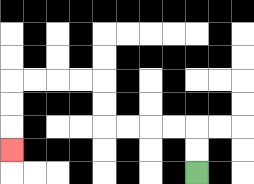{'start': '[8, 7]', 'end': '[0, 6]', 'path_directions': 'U,U,L,L,L,L,U,U,L,L,L,L,D,D,D', 'path_coordinates': '[[8, 7], [8, 6], [8, 5], [7, 5], [6, 5], [5, 5], [4, 5], [4, 4], [4, 3], [3, 3], [2, 3], [1, 3], [0, 3], [0, 4], [0, 5], [0, 6]]'}